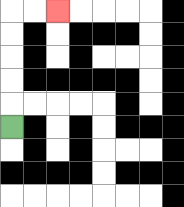{'start': '[0, 5]', 'end': '[2, 0]', 'path_directions': 'U,U,U,U,U,R,R', 'path_coordinates': '[[0, 5], [0, 4], [0, 3], [0, 2], [0, 1], [0, 0], [1, 0], [2, 0]]'}